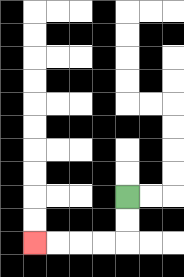{'start': '[5, 8]', 'end': '[1, 10]', 'path_directions': 'D,D,L,L,L,L', 'path_coordinates': '[[5, 8], [5, 9], [5, 10], [4, 10], [3, 10], [2, 10], [1, 10]]'}